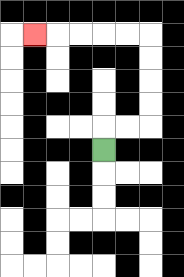{'start': '[4, 6]', 'end': '[1, 1]', 'path_directions': 'U,R,R,U,U,U,U,L,L,L,L,L', 'path_coordinates': '[[4, 6], [4, 5], [5, 5], [6, 5], [6, 4], [6, 3], [6, 2], [6, 1], [5, 1], [4, 1], [3, 1], [2, 1], [1, 1]]'}